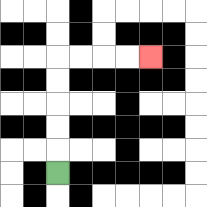{'start': '[2, 7]', 'end': '[6, 2]', 'path_directions': 'U,U,U,U,U,R,R,R,R', 'path_coordinates': '[[2, 7], [2, 6], [2, 5], [2, 4], [2, 3], [2, 2], [3, 2], [4, 2], [5, 2], [6, 2]]'}